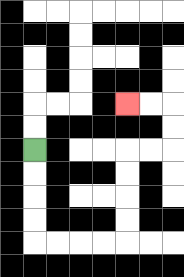{'start': '[1, 6]', 'end': '[5, 4]', 'path_directions': 'D,D,D,D,R,R,R,R,U,U,U,U,R,R,U,U,L,L', 'path_coordinates': '[[1, 6], [1, 7], [1, 8], [1, 9], [1, 10], [2, 10], [3, 10], [4, 10], [5, 10], [5, 9], [5, 8], [5, 7], [5, 6], [6, 6], [7, 6], [7, 5], [7, 4], [6, 4], [5, 4]]'}